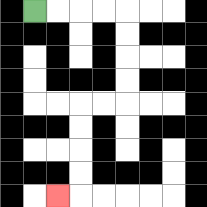{'start': '[1, 0]', 'end': '[2, 8]', 'path_directions': 'R,R,R,R,D,D,D,D,L,L,D,D,D,D,L', 'path_coordinates': '[[1, 0], [2, 0], [3, 0], [4, 0], [5, 0], [5, 1], [5, 2], [5, 3], [5, 4], [4, 4], [3, 4], [3, 5], [3, 6], [3, 7], [3, 8], [2, 8]]'}